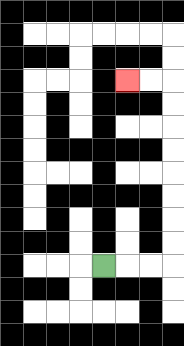{'start': '[4, 11]', 'end': '[5, 3]', 'path_directions': 'R,R,R,U,U,U,U,U,U,U,U,L,L', 'path_coordinates': '[[4, 11], [5, 11], [6, 11], [7, 11], [7, 10], [7, 9], [7, 8], [7, 7], [7, 6], [7, 5], [7, 4], [7, 3], [6, 3], [5, 3]]'}